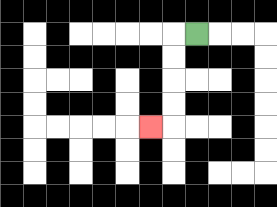{'start': '[8, 1]', 'end': '[6, 5]', 'path_directions': 'L,D,D,D,D,L', 'path_coordinates': '[[8, 1], [7, 1], [7, 2], [7, 3], [7, 4], [7, 5], [6, 5]]'}